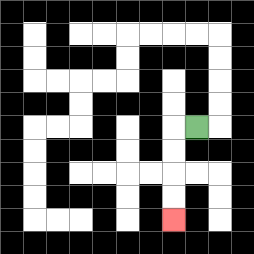{'start': '[8, 5]', 'end': '[7, 9]', 'path_directions': 'L,D,D,D,D', 'path_coordinates': '[[8, 5], [7, 5], [7, 6], [7, 7], [7, 8], [7, 9]]'}